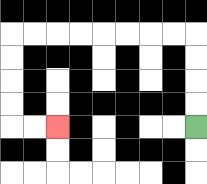{'start': '[8, 5]', 'end': '[2, 5]', 'path_directions': 'U,U,U,U,L,L,L,L,L,L,L,L,D,D,D,D,R,R', 'path_coordinates': '[[8, 5], [8, 4], [8, 3], [8, 2], [8, 1], [7, 1], [6, 1], [5, 1], [4, 1], [3, 1], [2, 1], [1, 1], [0, 1], [0, 2], [0, 3], [0, 4], [0, 5], [1, 5], [2, 5]]'}